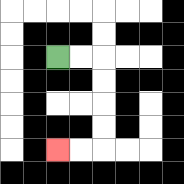{'start': '[2, 2]', 'end': '[2, 6]', 'path_directions': 'R,R,D,D,D,D,L,L', 'path_coordinates': '[[2, 2], [3, 2], [4, 2], [4, 3], [4, 4], [4, 5], [4, 6], [3, 6], [2, 6]]'}